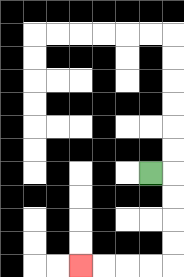{'start': '[6, 7]', 'end': '[3, 11]', 'path_directions': 'R,D,D,D,D,L,L,L,L', 'path_coordinates': '[[6, 7], [7, 7], [7, 8], [7, 9], [7, 10], [7, 11], [6, 11], [5, 11], [4, 11], [3, 11]]'}